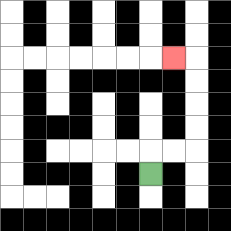{'start': '[6, 7]', 'end': '[7, 2]', 'path_directions': 'U,R,R,U,U,U,U,L', 'path_coordinates': '[[6, 7], [6, 6], [7, 6], [8, 6], [8, 5], [8, 4], [8, 3], [8, 2], [7, 2]]'}